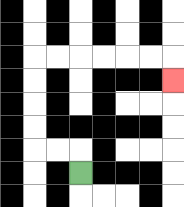{'start': '[3, 7]', 'end': '[7, 3]', 'path_directions': 'U,L,L,U,U,U,U,R,R,R,R,R,R,D', 'path_coordinates': '[[3, 7], [3, 6], [2, 6], [1, 6], [1, 5], [1, 4], [1, 3], [1, 2], [2, 2], [3, 2], [4, 2], [5, 2], [6, 2], [7, 2], [7, 3]]'}